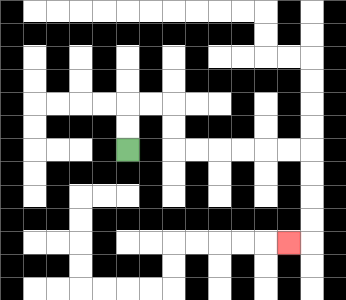{'start': '[5, 6]', 'end': '[12, 10]', 'path_directions': 'U,U,R,R,D,D,R,R,R,R,R,R,D,D,D,D,L', 'path_coordinates': '[[5, 6], [5, 5], [5, 4], [6, 4], [7, 4], [7, 5], [7, 6], [8, 6], [9, 6], [10, 6], [11, 6], [12, 6], [13, 6], [13, 7], [13, 8], [13, 9], [13, 10], [12, 10]]'}